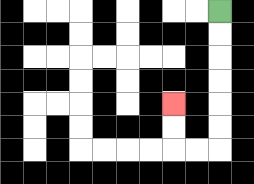{'start': '[9, 0]', 'end': '[7, 4]', 'path_directions': 'D,D,D,D,D,D,L,L,U,U', 'path_coordinates': '[[9, 0], [9, 1], [9, 2], [9, 3], [9, 4], [9, 5], [9, 6], [8, 6], [7, 6], [7, 5], [7, 4]]'}